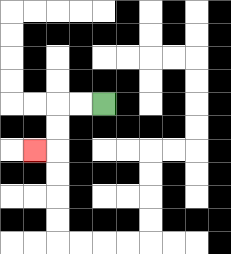{'start': '[4, 4]', 'end': '[1, 6]', 'path_directions': 'L,L,D,D,L', 'path_coordinates': '[[4, 4], [3, 4], [2, 4], [2, 5], [2, 6], [1, 6]]'}